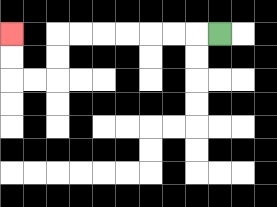{'start': '[9, 1]', 'end': '[0, 1]', 'path_directions': 'L,L,L,L,L,L,L,D,D,L,L,U,U', 'path_coordinates': '[[9, 1], [8, 1], [7, 1], [6, 1], [5, 1], [4, 1], [3, 1], [2, 1], [2, 2], [2, 3], [1, 3], [0, 3], [0, 2], [0, 1]]'}